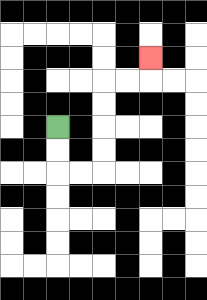{'start': '[2, 5]', 'end': '[6, 2]', 'path_directions': 'D,D,R,R,U,U,U,U,R,R,U', 'path_coordinates': '[[2, 5], [2, 6], [2, 7], [3, 7], [4, 7], [4, 6], [4, 5], [4, 4], [4, 3], [5, 3], [6, 3], [6, 2]]'}